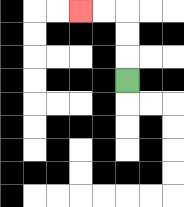{'start': '[5, 3]', 'end': '[3, 0]', 'path_directions': 'U,U,U,L,L', 'path_coordinates': '[[5, 3], [5, 2], [5, 1], [5, 0], [4, 0], [3, 0]]'}